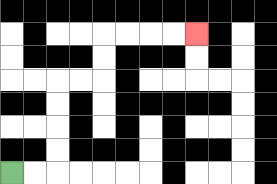{'start': '[0, 7]', 'end': '[8, 1]', 'path_directions': 'R,R,U,U,U,U,R,R,U,U,R,R,R,R', 'path_coordinates': '[[0, 7], [1, 7], [2, 7], [2, 6], [2, 5], [2, 4], [2, 3], [3, 3], [4, 3], [4, 2], [4, 1], [5, 1], [6, 1], [7, 1], [8, 1]]'}